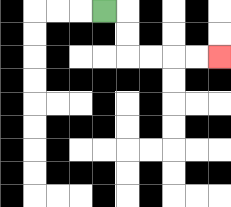{'start': '[4, 0]', 'end': '[9, 2]', 'path_directions': 'R,D,D,R,R,R,R', 'path_coordinates': '[[4, 0], [5, 0], [5, 1], [5, 2], [6, 2], [7, 2], [8, 2], [9, 2]]'}